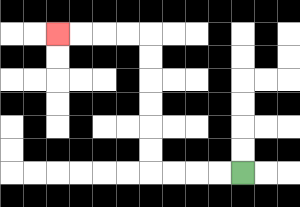{'start': '[10, 7]', 'end': '[2, 1]', 'path_directions': 'L,L,L,L,U,U,U,U,U,U,L,L,L,L', 'path_coordinates': '[[10, 7], [9, 7], [8, 7], [7, 7], [6, 7], [6, 6], [6, 5], [6, 4], [6, 3], [6, 2], [6, 1], [5, 1], [4, 1], [3, 1], [2, 1]]'}